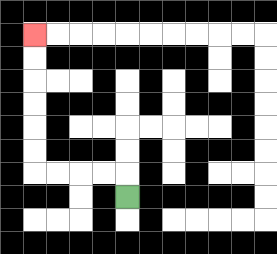{'start': '[5, 8]', 'end': '[1, 1]', 'path_directions': 'U,L,L,L,L,U,U,U,U,U,U', 'path_coordinates': '[[5, 8], [5, 7], [4, 7], [3, 7], [2, 7], [1, 7], [1, 6], [1, 5], [1, 4], [1, 3], [1, 2], [1, 1]]'}